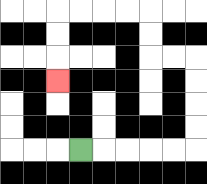{'start': '[3, 6]', 'end': '[2, 3]', 'path_directions': 'R,R,R,R,R,U,U,U,U,L,L,U,U,L,L,L,L,D,D,D', 'path_coordinates': '[[3, 6], [4, 6], [5, 6], [6, 6], [7, 6], [8, 6], [8, 5], [8, 4], [8, 3], [8, 2], [7, 2], [6, 2], [6, 1], [6, 0], [5, 0], [4, 0], [3, 0], [2, 0], [2, 1], [2, 2], [2, 3]]'}